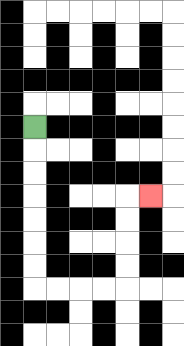{'start': '[1, 5]', 'end': '[6, 8]', 'path_directions': 'D,D,D,D,D,D,D,R,R,R,R,U,U,U,U,R', 'path_coordinates': '[[1, 5], [1, 6], [1, 7], [1, 8], [1, 9], [1, 10], [1, 11], [1, 12], [2, 12], [3, 12], [4, 12], [5, 12], [5, 11], [5, 10], [5, 9], [5, 8], [6, 8]]'}